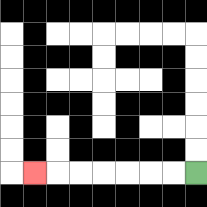{'start': '[8, 7]', 'end': '[1, 7]', 'path_directions': 'L,L,L,L,L,L,L', 'path_coordinates': '[[8, 7], [7, 7], [6, 7], [5, 7], [4, 7], [3, 7], [2, 7], [1, 7]]'}